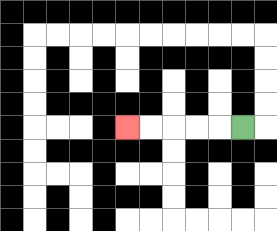{'start': '[10, 5]', 'end': '[5, 5]', 'path_directions': 'L,L,L,L,L', 'path_coordinates': '[[10, 5], [9, 5], [8, 5], [7, 5], [6, 5], [5, 5]]'}